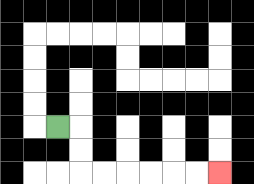{'start': '[2, 5]', 'end': '[9, 7]', 'path_directions': 'R,D,D,R,R,R,R,R,R', 'path_coordinates': '[[2, 5], [3, 5], [3, 6], [3, 7], [4, 7], [5, 7], [6, 7], [7, 7], [8, 7], [9, 7]]'}